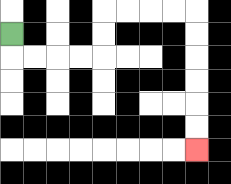{'start': '[0, 1]', 'end': '[8, 6]', 'path_directions': 'D,R,R,R,R,U,U,R,R,R,R,D,D,D,D,D,D', 'path_coordinates': '[[0, 1], [0, 2], [1, 2], [2, 2], [3, 2], [4, 2], [4, 1], [4, 0], [5, 0], [6, 0], [7, 0], [8, 0], [8, 1], [8, 2], [8, 3], [8, 4], [8, 5], [8, 6]]'}